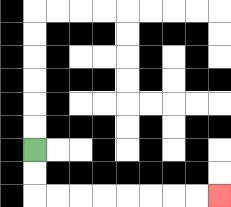{'start': '[1, 6]', 'end': '[9, 8]', 'path_directions': 'D,D,R,R,R,R,R,R,R,R', 'path_coordinates': '[[1, 6], [1, 7], [1, 8], [2, 8], [3, 8], [4, 8], [5, 8], [6, 8], [7, 8], [8, 8], [9, 8]]'}